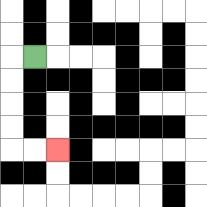{'start': '[1, 2]', 'end': '[2, 6]', 'path_directions': 'L,D,D,D,D,R,R', 'path_coordinates': '[[1, 2], [0, 2], [0, 3], [0, 4], [0, 5], [0, 6], [1, 6], [2, 6]]'}